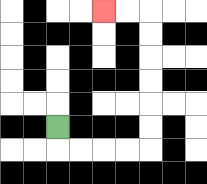{'start': '[2, 5]', 'end': '[4, 0]', 'path_directions': 'D,R,R,R,R,U,U,U,U,U,U,L,L', 'path_coordinates': '[[2, 5], [2, 6], [3, 6], [4, 6], [5, 6], [6, 6], [6, 5], [6, 4], [6, 3], [6, 2], [6, 1], [6, 0], [5, 0], [4, 0]]'}